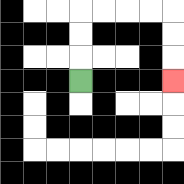{'start': '[3, 3]', 'end': '[7, 3]', 'path_directions': 'U,U,U,R,R,R,R,D,D,D', 'path_coordinates': '[[3, 3], [3, 2], [3, 1], [3, 0], [4, 0], [5, 0], [6, 0], [7, 0], [7, 1], [7, 2], [7, 3]]'}